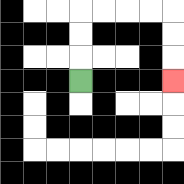{'start': '[3, 3]', 'end': '[7, 3]', 'path_directions': 'U,U,U,R,R,R,R,D,D,D', 'path_coordinates': '[[3, 3], [3, 2], [3, 1], [3, 0], [4, 0], [5, 0], [6, 0], [7, 0], [7, 1], [7, 2], [7, 3]]'}